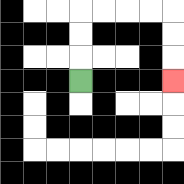{'start': '[3, 3]', 'end': '[7, 3]', 'path_directions': 'U,U,U,R,R,R,R,D,D,D', 'path_coordinates': '[[3, 3], [3, 2], [3, 1], [3, 0], [4, 0], [5, 0], [6, 0], [7, 0], [7, 1], [7, 2], [7, 3]]'}